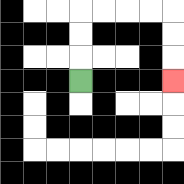{'start': '[3, 3]', 'end': '[7, 3]', 'path_directions': 'U,U,U,R,R,R,R,D,D,D', 'path_coordinates': '[[3, 3], [3, 2], [3, 1], [3, 0], [4, 0], [5, 0], [6, 0], [7, 0], [7, 1], [7, 2], [7, 3]]'}